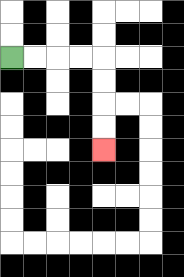{'start': '[0, 2]', 'end': '[4, 6]', 'path_directions': 'R,R,R,R,D,D,D,D', 'path_coordinates': '[[0, 2], [1, 2], [2, 2], [3, 2], [4, 2], [4, 3], [4, 4], [4, 5], [4, 6]]'}